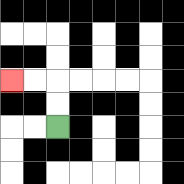{'start': '[2, 5]', 'end': '[0, 3]', 'path_directions': 'U,U,L,L', 'path_coordinates': '[[2, 5], [2, 4], [2, 3], [1, 3], [0, 3]]'}